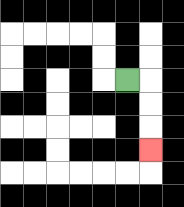{'start': '[5, 3]', 'end': '[6, 6]', 'path_directions': 'R,D,D,D', 'path_coordinates': '[[5, 3], [6, 3], [6, 4], [6, 5], [6, 6]]'}